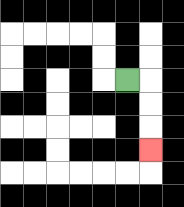{'start': '[5, 3]', 'end': '[6, 6]', 'path_directions': 'R,D,D,D', 'path_coordinates': '[[5, 3], [6, 3], [6, 4], [6, 5], [6, 6]]'}